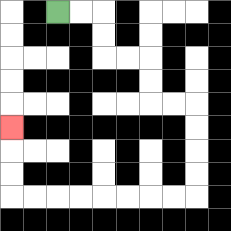{'start': '[2, 0]', 'end': '[0, 5]', 'path_directions': 'R,R,D,D,R,R,D,D,R,R,D,D,D,D,L,L,L,L,L,L,L,L,U,U,U', 'path_coordinates': '[[2, 0], [3, 0], [4, 0], [4, 1], [4, 2], [5, 2], [6, 2], [6, 3], [6, 4], [7, 4], [8, 4], [8, 5], [8, 6], [8, 7], [8, 8], [7, 8], [6, 8], [5, 8], [4, 8], [3, 8], [2, 8], [1, 8], [0, 8], [0, 7], [0, 6], [0, 5]]'}